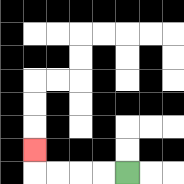{'start': '[5, 7]', 'end': '[1, 6]', 'path_directions': 'L,L,L,L,U', 'path_coordinates': '[[5, 7], [4, 7], [3, 7], [2, 7], [1, 7], [1, 6]]'}